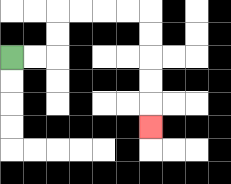{'start': '[0, 2]', 'end': '[6, 5]', 'path_directions': 'R,R,U,U,R,R,R,R,D,D,D,D,D', 'path_coordinates': '[[0, 2], [1, 2], [2, 2], [2, 1], [2, 0], [3, 0], [4, 0], [5, 0], [6, 0], [6, 1], [6, 2], [6, 3], [6, 4], [6, 5]]'}